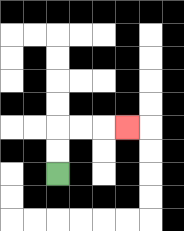{'start': '[2, 7]', 'end': '[5, 5]', 'path_directions': 'U,U,R,R,R', 'path_coordinates': '[[2, 7], [2, 6], [2, 5], [3, 5], [4, 5], [5, 5]]'}